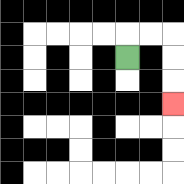{'start': '[5, 2]', 'end': '[7, 4]', 'path_directions': 'U,R,R,D,D,D', 'path_coordinates': '[[5, 2], [5, 1], [6, 1], [7, 1], [7, 2], [7, 3], [7, 4]]'}